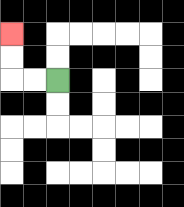{'start': '[2, 3]', 'end': '[0, 1]', 'path_directions': 'L,L,U,U', 'path_coordinates': '[[2, 3], [1, 3], [0, 3], [0, 2], [0, 1]]'}